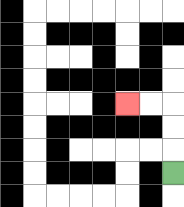{'start': '[7, 7]', 'end': '[5, 4]', 'path_directions': 'U,U,U,L,L', 'path_coordinates': '[[7, 7], [7, 6], [7, 5], [7, 4], [6, 4], [5, 4]]'}